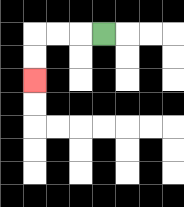{'start': '[4, 1]', 'end': '[1, 3]', 'path_directions': 'L,L,L,D,D', 'path_coordinates': '[[4, 1], [3, 1], [2, 1], [1, 1], [1, 2], [1, 3]]'}